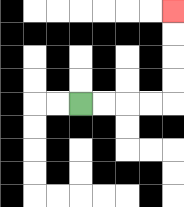{'start': '[3, 4]', 'end': '[7, 0]', 'path_directions': 'R,R,R,R,U,U,U,U', 'path_coordinates': '[[3, 4], [4, 4], [5, 4], [6, 4], [7, 4], [7, 3], [7, 2], [7, 1], [7, 0]]'}